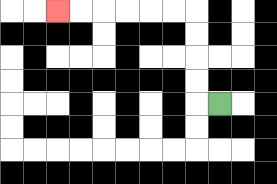{'start': '[9, 4]', 'end': '[2, 0]', 'path_directions': 'L,U,U,U,U,L,L,L,L,L,L', 'path_coordinates': '[[9, 4], [8, 4], [8, 3], [8, 2], [8, 1], [8, 0], [7, 0], [6, 0], [5, 0], [4, 0], [3, 0], [2, 0]]'}